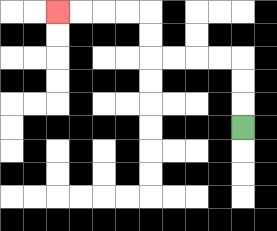{'start': '[10, 5]', 'end': '[2, 0]', 'path_directions': 'U,U,U,L,L,L,L,U,U,L,L,L,L', 'path_coordinates': '[[10, 5], [10, 4], [10, 3], [10, 2], [9, 2], [8, 2], [7, 2], [6, 2], [6, 1], [6, 0], [5, 0], [4, 0], [3, 0], [2, 0]]'}